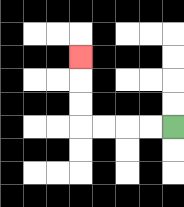{'start': '[7, 5]', 'end': '[3, 2]', 'path_directions': 'L,L,L,L,U,U,U', 'path_coordinates': '[[7, 5], [6, 5], [5, 5], [4, 5], [3, 5], [3, 4], [3, 3], [3, 2]]'}